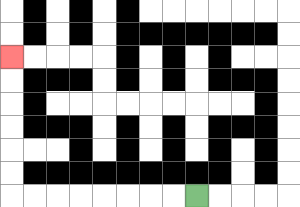{'start': '[8, 8]', 'end': '[0, 2]', 'path_directions': 'L,L,L,L,L,L,L,L,U,U,U,U,U,U', 'path_coordinates': '[[8, 8], [7, 8], [6, 8], [5, 8], [4, 8], [3, 8], [2, 8], [1, 8], [0, 8], [0, 7], [0, 6], [0, 5], [0, 4], [0, 3], [0, 2]]'}